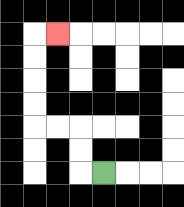{'start': '[4, 7]', 'end': '[2, 1]', 'path_directions': 'L,U,U,L,L,U,U,U,U,R', 'path_coordinates': '[[4, 7], [3, 7], [3, 6], [3, 5], [2, 5], [1, 5], [1, 4], [1, 3], [1, 2], [1, 1], [2, 1]]'}